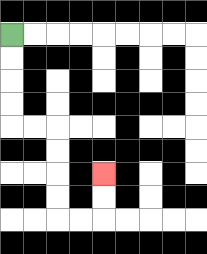{'start': '[0, 1]', 'end': '[4, 7]', 'path_directions': 'D,D,D,D,R,R,D,D,D,D,R,R,U,U', 'path_coordinates': '[[0, 1], [0, 2], [0, 3], [0, 4], [0, 5], [1, 5], [2, 5], [2, 6], [2, 7], [2, 8], [2, 9], [3, 9], [4, 9], [4, 8], [4, 7]]'}